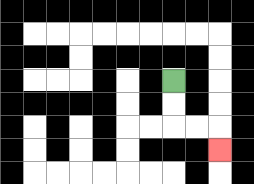{'start': '[7, 3]', 'end': '[9, 6]', 'path_directions': 'D,D,R,R,D', 'path_coordinates': '[[7, 3], [7, 4], [7, 5], [8, 5], [9, 5], [9, 6]]'}